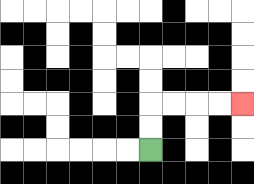{'start': '[6, 6]', 'end': '[10, 4]', 'path_directions': 'U,U,R,R,R,R', 'path_coordinates': '[[6, 6], [6, 5], [6, 4], [7, 4], [8, 4], [9, 4], [10, 4]]'}